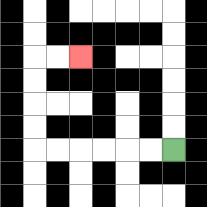{'start': '[7, 6]', 'end': '[3, 2]', 'path_directions': 'L,L,L,L,L,L,U,U,U,U,R,R', 'path_coordinates': '[[7, 6], [6, 6], [5, 6], [4, 6], [3, 6], [2, 6], [1, 6], [1, 5], [1, 4], [1, 3], [1, 2], [2, 2], [3, 2]]'}